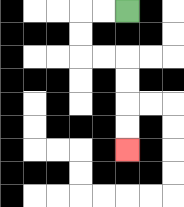{'start': '[5, 0]', 'end': '[5, 6]', 'path_directions': 'L,L,D,D,R,R,D,D,D,D', 'path_coordinates': '[[5, 0], [4, 0], [3, 0], [3, 1], [3, 2], [4, 2], [5, 2], [5, 3], [5, 4], [5, 5], [5, 6]]'}